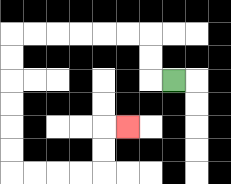{'start': '[7, 3]', 'end': '[5, 5]', 'path_directions': 'L,U,U,L,L,L,L,L,L,D,D,D,D,D,D,R,R,R,R,U,U,R', 'path_coordinates': '[[7, 3], [6, 3], [6, 2], [6, 1], [5, 1], [4, 1], [3, 1], [2, 1], [1, 1], [0, 1], [0, 2], [0, 3], [0, 4], [0, 5], [0, 6], [0, 7], [1, 7], [2, 7], [3, 7], [4, 7], [4, 6], [4, 5], [5, 5]]'}